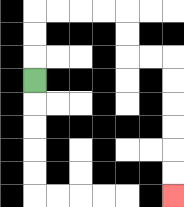{'start': '[1, 3]', 'end': '[7, 8]', 'path_directions': 'U,U,U,R,R,R,R,D,D,R,R,D,D,D,D,D,D', 'path_coordinates': '[[1, 3], [1, 2], [1, 1], [1, 0], [2, 0], [3, 0], [4, 0], [5, 0], [5, 1], [5, 2], [6, 2], [7, 2], [7, 3], [7, 4], [7, 5], [7, 6], [7, 7], [7, 8]]'}